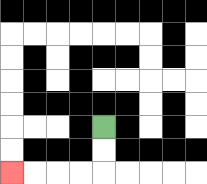{'start': '[4, 5]', 'end': '[0, 7]', 'path_directions': 'D,D,L,L,L,L', 'path_coordinates': '[[4, 5], [4, 6], [4, 7], [3, 7], [2, 7], [1, 7], [0, 7]]'}